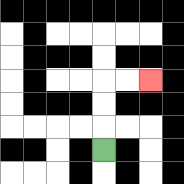{'start': '[4, 6]', 'end': '[6, 3]', 'path_directions': 'U,U,U,R,R', 'path_coordinates': '[[4, 6], [4, 5], [4, 4], [4, 3], [5, 3], [6, 3]]'}